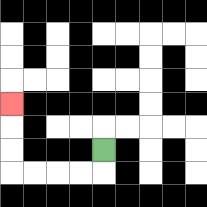{'start': '[4, 6]', 'end': '[0, 4]', 'path_directions': 'D,L,L,L,L,U,U,U', 'path_coordinates': '[[4, 6], [4, 7], [3, 7], [2, 7], [1, 7], [0, 7], [0, 6], [0, 5], [0, 4]]'}